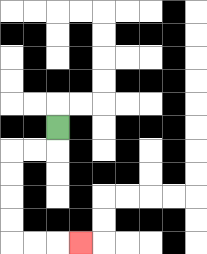{'start': '[2, 5]', 'end': '[3, 10]', 'path_directions': 'D,L,L,D,D,D,D,R,R,R', 'path_coordinates': '[[2, 5], [2, 6], [1, 6], [0, 6], [0, 7], [0, 8], [0, 9], [0, 10], [1, 10], [2, 10], [3, 10]]'}